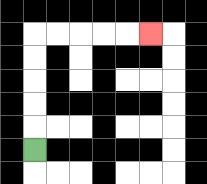{'start': '[1, 6]', 'end': '[6, 1]', 'path_directions': 'U,U,U,U,U,R,R,R,R,R', 'path_coordinates': '[[1, 6], [1, 5], [1, 4], [1, 3], [1, 2], [1, 1], [2, 1], [3, 1], [4, 1], [5, 1], [6, 1]]'}